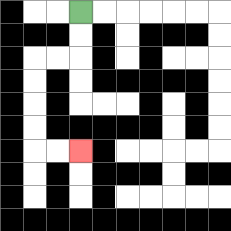{'start': '[3, 0]', 'end': '[3, 6]', 'path_directions': 'D,D,L,L,D,D,D,D,R,R', 'path_coordinates': '[[3, 0], [3, 1], [3, 2], [2, 2], [1, 2], [1, 3], [1, 4], [1, 5], [1, 6], [2, 6], [3, 6]]'}